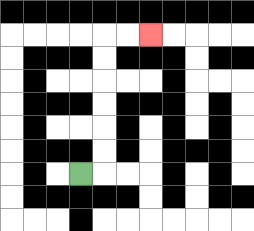{'start': '[3, 7]', 'end': '[6, 1]', 'path_directions': 'R,U,U,U,U,U,U,R,R', 'path_coordinates': '[[3, 7], [4, 7], [4, 6], [4, 5], [4, 4], [4, 3], [4, 2], [4, 1], [5, 1], [6, 1]]'}